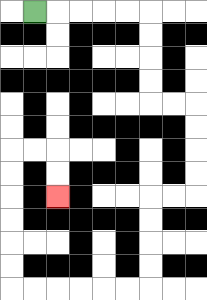{'start': '[1, 0]', 'end': '[2, 8]', 'path_directions': 'R,R,R,R,R,D,D,D,D,R,R,D,D,D,D,L,L,D,D,D,D,L,L,L,L,L,L,U,U,U,U,U,U,R,R,D,D', 'path_coordinates': '[[1, 0], [2, 0], [3, 0], [4, 0], [5, 0], [6, 0], [6, 1], [6, 2], [6, 3], [6, 4], [7, 4], [8, 4], [8, 5], [8, 6], [8, 7], [8, 8], [7, 8], [6, 8], [6, 9], [6, 10], [6, 11], [6, 12], [5, 12], [4, 12], [3, 12], [2, 12], [1, 12], [0, 12], [0, 11], [0, 10], [0, 9], [0, 8], [0, 7], [0, 6], [1, 6], [2, 6], [2, 7], [2, 8]]'}